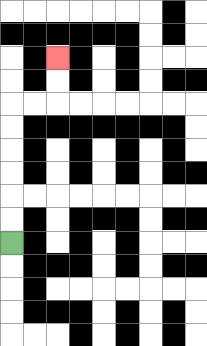{'start': '[0, 10]', 'end': '[2, 2]', 'path_directions': 'U,U,U,U,U,U,R,R,U,U', 'path_coordinates': '[[0, 10], [0, 9], [0, 8], [0, 7], [0, 6], [0, 5], [0, 4], [1, 4], [2, 4], [2, 3], [2, 2]]'}